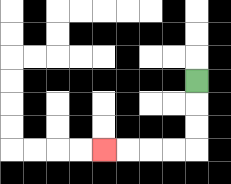{'start': '[8, 3]', 'end': '[4, 6]', 'path_directions': 'D,D,D,L,L,L,L', 'path_coordinates': '[[8, 3], [8, 4], [8, 5], [8, 6], [7, 6], [6, 6], [5, 6], [4, 6]]'}